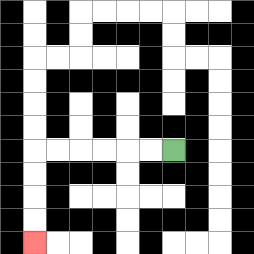{'start': '[7, 6]', 'end': '[1, 10]', 'path_directions': 'L,L,L,L,L,L,D,D,D,D', 'path_coordinates': '[[7, 6], [6, 6], [5, 6], [4, 6], [3, 6], [2, 6], [1, 6], [1, 7], [1, 8], [1, 9], [1, 10]]'}